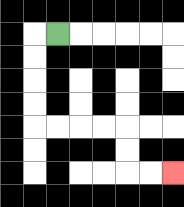{'start': '[2, 1]', 'end': '[7, 7]', 'path_directions': 'L,D,D,D,D,R,R,R,R,D,D,R,R', 'path_coordinates': '[[2, 1], [1, 1], [1, 2], [1, 3], [1, 4], [1, 5], [2, 5], [3, 5], [4, 5], [5, 5], [5, 6], [5, 7], [6, 7], [7, 7]]'}